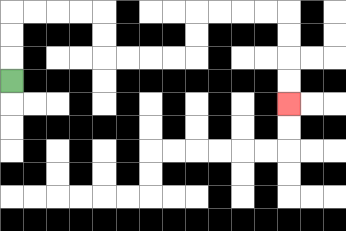{'start': '[0, 3]', 'end': '[12, 4]', 'path_directions': 'U,U,U,R,R,R,R,D,D,R,R,R,R,U,U,R,R,R,R,D,D,D,D', 'path_coordinates': '[[0, 3], [0, 2], [0, 1], [0, 0], [1, 0], [2, 0], [3, 0], [4, 0], [4, 1], [4, 2], [5, 2], [6, 2], [7, 2], [8, 2], [8, 1], [8, 0], [9, 0], [10, 0], [11, 0], [12, 0], [12, 1], [12, 2], [12, 3], [12, 4]]'}